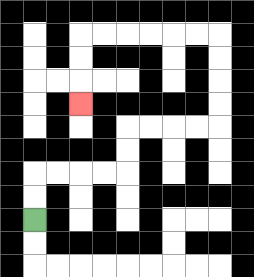{'start': '[1, 9]', 'end': '[3, 4]', 'path_directions': 'U,U,R,R,R,R,U,U,R,R,R,R,U,U,U,U,L,L,L,L,L,L,D,D,D', 'path_coordinates': '[[1, 9], [1, 8], [1, 7], [2, 7], [3, 7], [4, 7], [5, 7], [5, 6], [5, 5], [6, 5], [7, 5], [8, 5], [9, 5], [9, 4], [9, 3], [9, 2], [9, 1], [8, 1], [7, 1], [6, 1], [5, 1], [4, 1], [3, 1], [3, 2], [3, 3], [3, 4]]'}